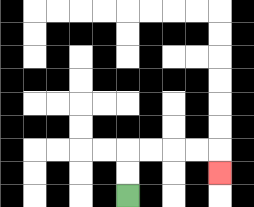{'start': '[5, 8]', 'end': '[9, 7]', 'path_directions': 'U,U,R,R,R,R,D', 'path_coordinates': '[[5, 8], [5, 7], [5, 6], [6, 6], [7, 6], [8, 6], [9, 6], [9, 7]]'}